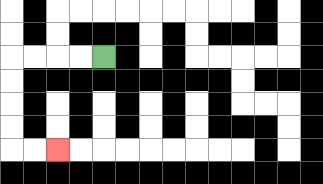{'start': '[4, 2]', 'end': '[2, 6]', 'path_directions': 'L,L,L,L,D,D,D,D,R,R', 'path_coordinates': '[[4, 2], [3, 2], [2, 2], [1, 2], [0, 2], [0, 3], [0, 4], [0, 5], [0, 6], [1, 6], [2, 6]]'}